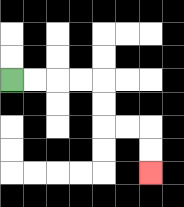{'start': '[0, 3]', 'end': '[6, 7]', 'path_directions': 'R,R,R,R,D,D,R,R,D,D', 'path_coordinates': '[[0, 3], [1, 3], [2, 3], [3, 3], [4, 3], [4, 4], [4, 5], [5, 5], [6, 5], [6, 6], [6, 7]]'}